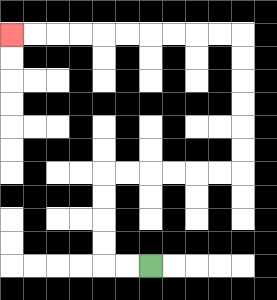{'start': '[6, 11]', 'end': '[0, 1]', 'path_directions': 'L,L,U,U,U,U,R,R,R,R,R,R,U,U,U,U,U,U,L,L,L,L,L,L,L,L,L,L', 'path_coordinates': '[[6, 11], [5, 11], [4, 11], [4, 10], [4, 9], [4, 8], [4, 7], [5, 7], [6, 7], [7, 7], [8, 7], [9, 7], [10, 7], [10, 6], [10, 5], [10, 4], [10, 3], [10, 2], [10, 1], [9, 1], [8, 1], [7, 1], [6, 1], [5, 1], [4, 1], [3, 1], [2, 1], [1, 1], [0, 1]]'}